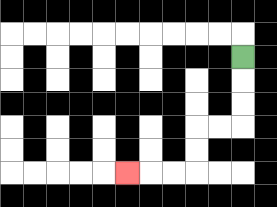{'start': '[10, 2]', 'end': '[5, 7]', 'path_directions': 'D,D,D,L,L,D,D,L,L,L', 'path_coordinates': '[[10, 2], [10, 3], [10, 4], [10, 5], [9, 5], [8, 5], [8, 6], [8, 7], [7, 7], [6, 7], [5, 7]]'}